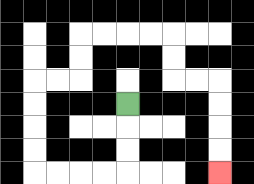{'start': '[5, 4]', 'end': '[9, 7]', 'path_directions': 'D,D,D,L,L,L,L,U,U,U,U,R,R,U,U,R,R,R,R,D,D,R,R,D,D,D,D', 'path_coordinates': '[[5, 4], [5, 5], [5, 6], [5, 7], [4, 7], [3, 7], [2, 7], [1, 7], [1, 6], [1, 5], [1, 4], [1, 3], [2, 3], [3, 3], [3, 2], [3, 1], [4, 1], [5, 1], [6, 1], [7, 1], [7, 2], [7, 3], [8, 3], [9, 3], [9, 4], [9, 5], [9, 6], [9, 7]]'}